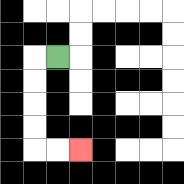{'start': '[2, 2]', 'end': '[3, 6]', 'path_directions': 'L,D,D,D,D,R,R', 'path_coordinates': '[[2, 2], [1, 2], [1, 3], [1, 4], [1, 5], [1, 6], [2, 6], [3, 6]]'}